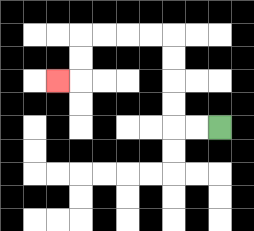{'start': '[9, 5]', 'end': '[2, 3]', 'path_directions': 'L,L,U,U,U,U,L,L,L,L,D,D,L', 'path_coordinates': '[[9, 5], [8, 5], [7, 5], [7, 4], [7, 3], [7, 2], [7, 1], [6, 1], [5, 1], [4, 1], [3, 1], [3, 2], [3, 3], [2, 3]]'}